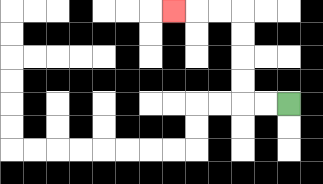{'start': '[12, 4]', 'end': '[7, 0]', 'path_directions': 'L,L,U,U,U,U,L,L,L', 'path_coordinates': '[[12, 4], [11, 4], [10, 4], [10, 3], [10, 2], [10, 1], [10, 0], [9, 0], [8, 0], [7, 0]]'}